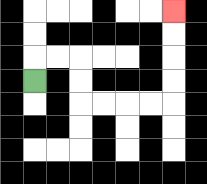{'start': '[1, 3]', 'end': '[7, 0]', 'path_directions': 'U,R,R,D,D,R,R,R,R,U,U,U,U', 'path_coordinates': '[[1, 3], [1, 2], [2, 2], [3, 2], [3, 3], [3, 4], [4, 4], [5, 4], [6, 4], [7, 4], [7, 3], [7, 2], [7, 1], [7, 0]]'}